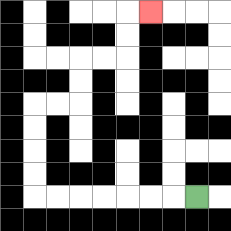{'start': '[8, 8]', 'end': '[6, 0]', 'path_directions': 'L,L,L,L,L,L,L,U,U,U,U,R,R,U,U,R,R,U,U,R', 'path_coordinates': '[[8, 8], [7, 8], [6, 8], [5, 8], [4, 8], [3, 8], [2, 8], [1, 8], [1, 7], [1, 6], [1, 5], [1, 4], [2, 4], [3, 4], [3, 3], [3, 2], [4, 2], [5, 2], [5, 1], [5, 0], [6, 0]]'}